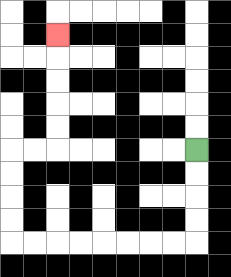{'start': '[8, 6]', 'end': '[2, 1]', 'path_directions': 'D,D,D,D,L,L,L,L,L,L,L,L,U,U,U,U,R,R,U,U,U,U,U', 'path_coordinates': '[[8, 6], [8, 7], [8, 8], [8, 9], [8, 10], [7, 10], [6, 10], [5, 10], [4, 10], [3, 10], [2, 10], [1, 10], [0, 10], [0, 9], [0, 8], [0, 7], [0, 6], [1, 6], [2, 6], [2, 5], [2, 4], [2, 3], [2, 2], [2, 1]]'}